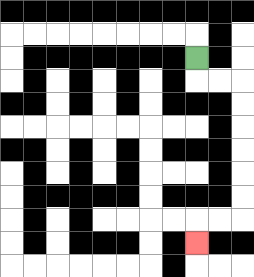{'start': '[8, 2]', 'end': '[8, 10]', 'path_directions': 'D,R,R,D,D,D,D,D,D,L,L,D', 'path_coordinates': '[[8, 2], [8, 3], [9, 3], [10, 3], [10, 4], [10, 5], [10, 6], [10, 7], [10, 8], [10, 9], [9, 9], [8, 9], [8, 10]]'}